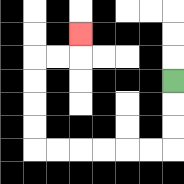{'start': '[7, 3]', 'end': '[3, 1]', 'path_directions': 'D,D,D,L,L,L,L,L,L,U,U,U,U,R,R,U', 'path_coordinates': '[[7, 3], [7, 4], [7, 5], [7, 6], [6, 6], [5, 6], [4, 6], [3, 6], [2, 6], [1, 6], [1, 5], [1, 4], [1, 3], [1, 2], [2, 2], [3, 2], [3, 1]]'}